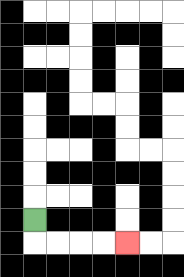{'start': '[1, 9]', 'end': '[5, 10]', 'path_directions': 'D,R,R,R,R', 'path_coordinates': '[[1, 9], [1, 10], [2, 10], [3, 10], [4, 10], [5, 10]]'}